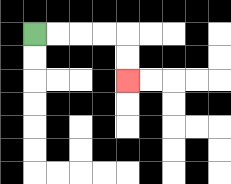{'start': '[1, 1]', 'end': '[5, 3]', 'path_directions': 'R,R,R,R,D,D', 'path_coordinates': '[[1, 1], [2, 1], [3, 1], [4, 1], [5, 1], [5, 2], [5, 3]]'}